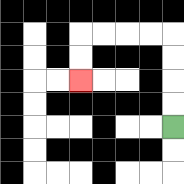{'start': '[7, 5]', 'end': '[3, 3]', 'path_directions': 'U,U,U,U,L,L,L,L,D,D', 'path_coordinates': '[[7, 5], [7, 4], [7, 3], [7, 2], [7, 1], [6, 1], [5, 1], [4, 1], [3, 1], [3, 2], [3, 3]]'}